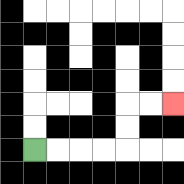{'start': '[1, 6]', 'end': '[7, 4]', 'path_directions': 'R,R,R,R,U,U,R,R', 'path_coordinates': '[[1, 6], [2, 6], [3, 6], [4, 6], [5, 6], [5, 5], [5, 4], [6, 4], [7, 4]]'}